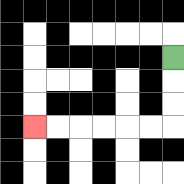{'start': '[7, 2]', 'end': '[1, 5]', 'path_directions': 'D,D,D,L,L,L,L,L,L', 'path_coordinates': '[[7, 2], [7, 3], [7, 4], [7, 5], [6, 5], [5, 5], [4, 5], [3, 5], [2, 5], [1, 5]]'}